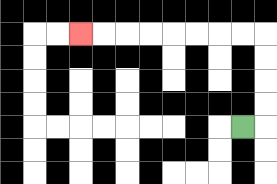{'start': '[10, 5]', 'end': '[3, 1]', 'path_directions': 'R,U,U,U,U,L,L,L,L,L,L,L,L', 'path_coordinates': '[[10, 5], [11, 5], [11, 4], [11, 3], [11, 2], [11, 1], [10, 1], [9, 1], [8, 1], [7, 1], [6, 1], [5, 1], [4, 1], [3, 1]]'}